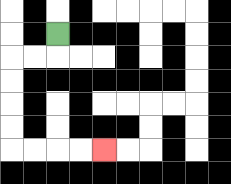{'start': '[2, 1]', 'end': '[4, 6]', 'path_directions': 'D,L,L,D,D,D,D,R,R,R,R', 'path_coordinates': '[[2, 1], [2, 2], [1, 2], [0, 2], [0, 3], [0, 4], [0, 5], [0, 6], [1, 6], [2, 6], [3, 6], [4, 6]]'}